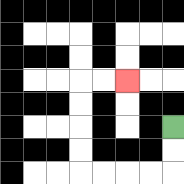{'start': '[7, 5]', 'end': '[5, 3]', 'path_directions': 'D,D,L,L,L,L,U,U,U,U,R,R', 'path_coordinates': '[[7, 5], [7, 6], [7, 7], [6, 7], [5, 7], [4, 7], [3, 7], [3, 6], [3, 5], [3, 4], [3, 3], [4, 3], [5, 3]]'}